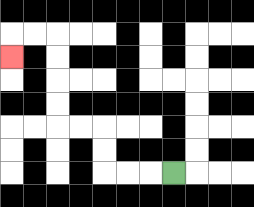{'start': '[7, 7]', 'end': '[0, 2]', 'path_directions': 'L,L,L,U,U,L,L,U,U,U,U,L,L,D', 'path_coordinates': '[[7, 7], [6, 7], [5, 7], [4, 7], [4, 6], [4, 5], [3, 5], [2, 5], [2, 4], [2, 3], [2, 2], [2, 1], [1, 1], [0, 1], [0, 2]]'}